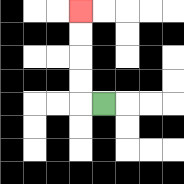{'start': '[4, 4]', 'end': '[3, 0]', 'path_directions': 'L,U,U,U,U', 'path_coordinates': '[[4, 4], [3, 4], [3, 3], [3, 2], [3, 1], [3, 0]]'}